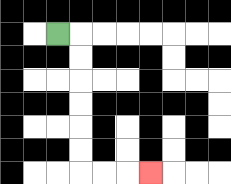{'start': '[2, 1]', 'end': '[6, 7]', 'path_directions': 'R,D,D,D,D,D,D,R,R,R', 'path_coordinates': '[[2, 1], [3, 1], [3, 2], [3, 3], [3, 4], [3, 5], [3, 6], [3, 7], [4, 7], [5, 7], [6, 7]]'}